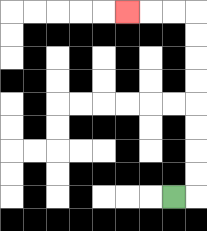{'start': '[7, 8]', 'end': '[5, 0]', 'path_directions': 'R,U,U,U,U,U,U,U,U,L,L,L', 'path_coordinates': '[[7, 8], [8, 8], [8, 7], [8, 6], [8, 5], [8, 4], [8, 3], [8, 2], [8, 1], [8, 0], [7, 0], [6, 0], [5, 0]]'}